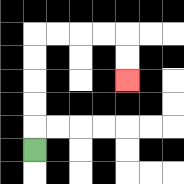{'start': '[1, 6]', 'end': '[5, 3]', 'path_directions': 'U,U,U,U,U,R,R,R,R,D,D', 'path_coordinates': '[[1, 6], [1, 5], [1, 4], [1, 3], [1, 2], [1, 1], [2, 1], [3, 1], [4, 1], [5, 1], [5, 2], [5, 3]]'}